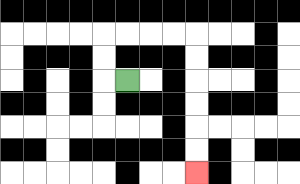{'start': '[5, 3]', 'end': '[8, 7]', 'path_directions': 'L,U,U,R,R,R,R,D,D,D,D,D,D', 'path_coordinates': '[[5, 3], [4, 3], [4, 2], [4, 1], [5, 1], [6, 1], [7, 1], [8, 1], [8, 2], [8, 3], [8, 4], [8, 5], [8, 6], [8, 7]]'}